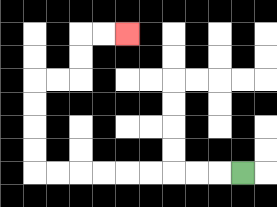{'start': '[10, 7]', 'end': '[5, 1]', 'path_directions': 'L,L,L,L,L,L,L,L,L,U,U,U,U,R,R,U,U,R,R', 'path_coordinates': '[[10, 7], [9, 7], [8, 7], [7, 7], [6, 7], [5, 7], [4, 7], [3, 7], [2, 7], [1, 7], [1, 6], [1, 5], [1, 4], [1, 3], [2, 3], [3, 3], [3, 2], [3, 1], [4, 1], [5, 1]]'}